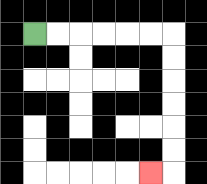{'start': '[1, 1]', 'end': '[6, 7]', 'path_directions': 'R,R,R,R,R,R,D,D,D,D,D,D,L', 'path_coordinates': '[[1, 1], [2, 1], [3, 1], [4, 1], [5, 1], [6, 1], [7, 1], [7, 2], [7, 3], [7, 4], [7, 5], [7, 6], [7, 7], [6, 7]]'}